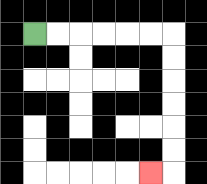{'start': '[1, 1]', 'end': '[6, 7]', 'path_directions': 'R,R,R,R,R,R,D,D,D,D,D,D,L', 'path_coordinates': '[[1, 1], [2, 1], [3, 1], [4, 1], [5, 1], [6, 1], [7, 1], [7, 2], [7, 3], [7, 4], [7, 5], [7, 6], [7, 7], [6, 7]]'}